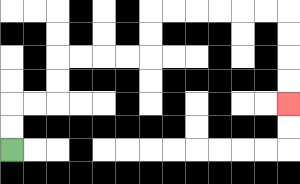{'start': '[0, 6]', 'end': '[12, 4]', 'path_directions': 'U,U,R,R,U,U,R,R,R,R,U,U,R,R,R,R,R,R,D,D,D,D', 'path_coordinates': '[[0, 6], [0, 5], [0, 4], [1, 4], [2, 4], [2, 3], [2, 2], [3, 2], [4, 2], [5, 2], [6, 2], [6, 1], [6, 0], [7, 0], [8, 0], [9, 0], [10, 0], [11, 0], [12, 0], [12, 1], [12, 2], [12, 3], [12, 4]]'}